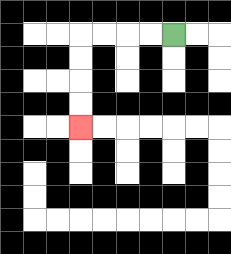{'start': '[7, 1]', 'end': '[3, 5]', 'path_directions': 'L,L,L,L,D,D,D,D', 'path_coordinates': '[[7, 1], [6, 1], [5, 1], [4, 1], [3, 1], [3, 2], [3, 3], [3, 4], [3, 5]]'}